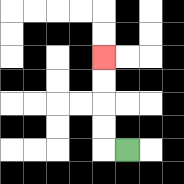{'start': '[5, 6]', 'end': '[4, 2]', 'path_directions': 'L,U,U,U,U', 'path_coordinates': '[[5, 6], [4, 6], [4, 5], [4, 4], [4, 3], [4, 2]]'}